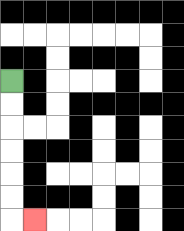{'start': '[0, 3]', 'end': '[1, 9]', 'path_directions': 'D,D,D,D,D,D,R', 'path_coordinates': '[[0, 3], [0, 4], [0, 5], [0, 6], [0, 7], [0, 8], [0, 9], [1, 9]]'}